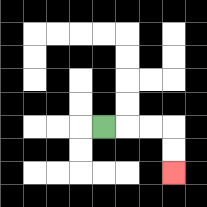{'start': '[4, 5]', 'end': '[7, 7]', 'path_directions': 'R,R,R,D,D', 'path_coordinates': '[[4, 5], [5, 5], [6, 5], [7, 5], [7, 6], [7, 7]]'}